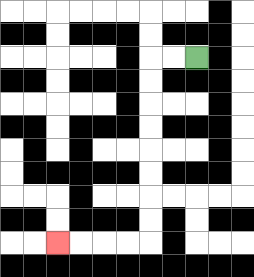{'start': '[8, 2]', 'end': '[2, 10]', 'path_directions': 'L,L,D,D,D,D,D,D,D,D,L,L,L,L', 'path_coordinates': '[[8, 2], [7, 2], [6, 2], [6, 3], [6, 4], [6, 5], [6, 6], [6, 7], [6, 8], [6, 9], [6, 10], [5, 10], [4, 10], [3, 10], [2, 10]]'}